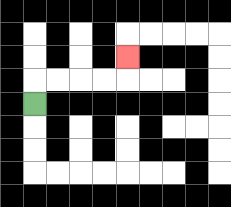{'start': '[1, 4]', 'end': '[5, 2]', 'path_directions': 'U,R,R,R,R,U', 'path_coordinates': '[[1, 4], [1, 3], [2, 3], [3, 3], [4, 3], [5, 3], [5, 2]]'}